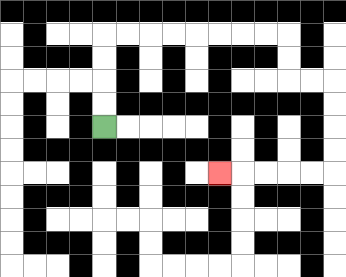{'start': '[4, 5]', 'end': '[9, 7]', 'path_directions': 'U,U,U,U,R,R,R,R,R,R,R,R,D,D,R,R,D,D,D,D,L,L,L,L,L', 'path_coordinates': '[[4, 5], [4, 4], [4, 3], [4, 2], [4, 1], [5, 1], [6, 1], [7, 1], [8, 1], [9, 1], [10, 1], [11, 1], [12, 1], [12, 2], [12, 3], [13, 3], [14, 3], [14, 4], [14, 5], [14, 6], [14, 7], [13, 7], [12, 7], [11, 7], [10, 7], [9, 7]]'}